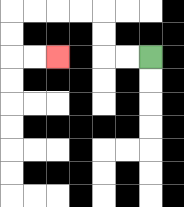{'start': '[6, 2]', 'end': '[2, 2]', 'path_directions': 'L,L,U,U,L,L,L,L,D,D,R,R', 'path_coordinates': '[[6, 2], [5, 2], [4, 2], [4, 1], [4, 0], [3, 0], [2, 0], [1, 0], [0, 0], [0, 1], [0, 2], [1, 2], [2, 2]]'}